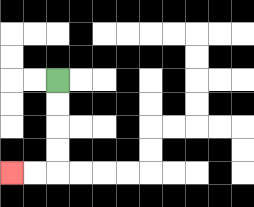{'start': '[2, 3]', 'end': '[0, 7]', 'path_directions': 'D,D,D,D,L,L', 'path_coordinates': '[[2, 3], [2, 4], [2, 5], [2, 6], [2, 7], [1, 7], [0, 7]]'}